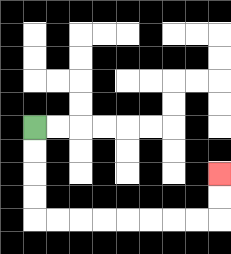{'start': '[1, 5]', 'end': '[9, 7]', 'path_directions': 'D,D,D,D,R,R,R,R,R,R,R,R,U,U', 'path_coordinates': '[[1, 5], [1, 6], [1, 7], [1, 8], [1, 9], [2, 9], [3, 9], [4, 9], [5, 9], [6, 9], [7, 9], [8, 9], [9, 9], [9, 8], [9, 7]]'}